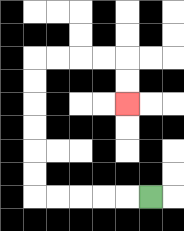{'start': '[6, 8]', 'end': '[5, 4]', 'path_directions': 'L,L,L,L,L,U,U,U,U,U,U,R,R,R,R,D,D', 'path_coordinates': '[[6, 8], [5, 8], [4, 8], [3, 8], [2, 8], [1, 8], [1, 7], [1, 6], [1, 5], [1, 4], [1, 3], [1, 2], [2, 2], [3, 2], [4, 2], [5, 2], [5, 3], [5, 4]]'}